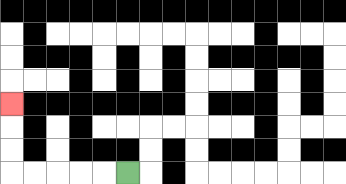{'start': '[5, 7]', 'end': '[0, 4]', 'path_directions': 'L,L,L,L,L,U,U,U', 'path_coordinates': '[[5, 7], [4, 7], [3, 7], [2, 7], [1, 7], [0, 7], [0, 6], [0, 5], [0, 4]]'}